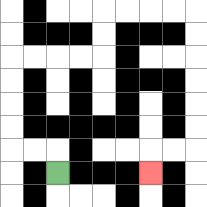{'start': '[2, 7]', 'end': '[6, 7]', 'path_directions': 'U,L,L,U,U,U,U,R,R,R,R,U,U,R,R,R,R,D,D,D,D,D,D,L,L,D', 'path_coordinates': '[[2, 7], [2, 6], [1, 6], [0, 6], [0, 5], [0, 4], [0, 3], [0, 2], [1, 2], [2, 2], [3, 2], [4, 2], [4, 1], [4, 0], [5, 0], [6, 0], [7, 0], [8, 0], [8, 1], [8, 2], [8, 3], [8, 4], [8, 5], [8, 6], [7, 6], [6, 6], [6, 7]]'}